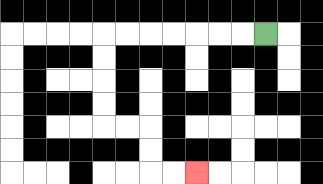{'start': '[11, 1]', 'end': '[8, 7]', 'path_directions': 'L,L,L,L,L,L,L,D,D,D,D,R,R,D,D,R,R', 'path_coordinates': '[[11, 1], [10, 1], [9, 1], [8, 1], [7, 1], [6, 1], [5, 1], [4, 1], [4, 2], [4, 3], [4, 4], [4, 5], [5, 5], [6, 5], [6, 6], [6, 7], [7, 7], [8, 7]]'}